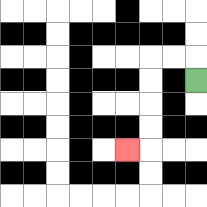{'start': '[8, 3]', 'end': '[5, 6]', 'path_directions': 'U,L,L,D,D,D,D,L', 'path_coordinates': '[[8, 3], [8, 2], [7, 2], [6, 2], [6, 3], [6, 4], [6, 5], [6, 6], [5, 6]]'}